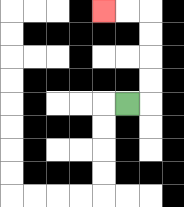{'start': '[5, 4]', 'end': '[4, 0]', 'path_directions': 'R,U,U,U,U,L,L', 'path_coordinates': '[[5, 4], [6, 4], [6, 3], [6, 2], [6, 1], [6, 0], [5, 0], [4, 0]]'}